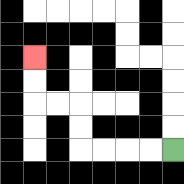{'start': '[7, 6]', 'end': '[1, 2]', 'path_directions': 'L,L,L,L,U,U,L,L,U,U', 'path_coordinates': '[[7, 6], [6, 6], [5, 6], [4, 6], [3, 6], [3, 5], [3, 4], [2, 4], [1, 4], [1, 3], [1, 2]]'}